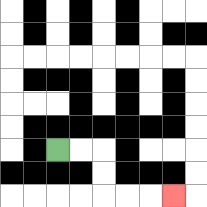{'start': '[2, 6]', 'end': '[7, 8]', 'path_directions': 'R,R,D,D,R,R,R', 'path_coordinates': '[[2, 6], [3, 6], [4, 6], [4, 7], [4, 8], [5, 8], [6, 8], [7, 8]]'}